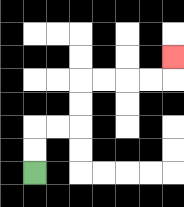{'start': '[1, 7]', 'end': '[7, 2]', 'path_directions': 'U,U,R,R,U,U,R,R,R,R,U', 'path_coordinates': '[[1, 7], [1, 6], [1, 5], [2, 5], [3, 5], [3, 4], [3, 3], [4, 3], [5, 3], [6, 3], [7, 3], [7, 2]]'}